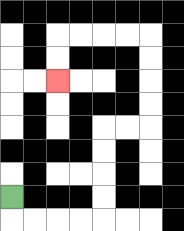{'start': '[0, 8]', 'end': '[2, 3]', 'path_directions': 'D,R,R,R,R,U,U,U,U,R,R,U,U,U,U,L,L,L,L,D,D', 'path_coordinates': '[[0, 8], [0, 9], [1, 9], [2, 9], [3, 9], [4, 9], [4, 8], [4, 7], [4, 6], [4, 5], [5, 5], [6, 5], [6, 4], [6, 3], [6, 2], [6, 1], [5, 1], [4, 1], [3, 1], [2, 1], [2, 2], [2, 3]]'}